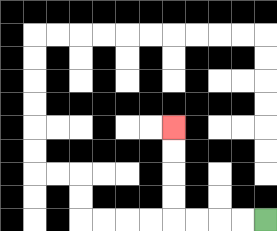{'start': '[11, 9]', 'end': '[7, 5]', 'path_directions': 'L,L,L,L,U,U,U,U', 'path_coordinates': '[[11, 9], [10, 9], [9, 9], [8, 9], [7, 9], [7, 8], [7, 7], [7, 6], [7, 5]]'}